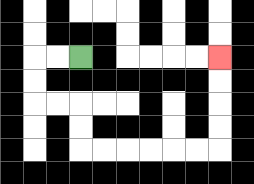{'start': '[3, 2]', 'end': '[9, 2]', 'path_directions': 'L,L,D,D,R,R,D,D,R,R,R,R,R,R,U,U,U,U', 'path_coordinates': '[[3, 2], [2, 2], [1, 2], [1, 3], [1, 4], [2, 4], [3, 4], [3, 5], [3, 6], [4, 6], [5, 6], [6, 6], [7, 6], [8, 6], [9, 6], [9, 5], [9, 4], [9, 3], [9, 2]]'}